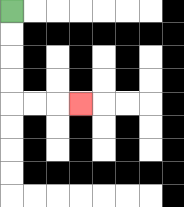{'start': '[0, 0]', 'end': '[3, 4]', 'path_directions': 'D,D,D,D,R,R,R', 'path_coordinates': '[[0, 0], [0, 1], [0, 2], [0, 3], [0, 4], [1, 4], [2, 4], [3, 4]]'}